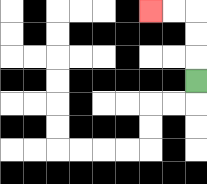{'start': '[8, 3]', 'end': '[6, 0]', 'path_directions': 'U,U,U,L,L', 'path_coordinates': '[[8, 3], [8, 2], [8, 1], [8, 0], [7, 0], [6, 0]]'}